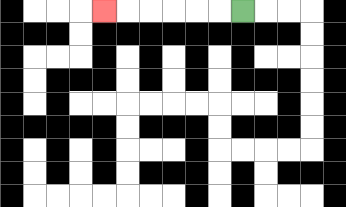{'start': '[10, 0]', 'end': '[4, 0]', 'path_directions': 'L,L,L,L,L,L', 'path_coordinates': '[[10, 0], [9, 0], [8, 0], [7, 0], [6, 0], [5, 0], [4, 0]]'}